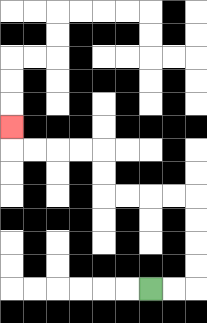{'start': '[6, 12]', 'end': '[0, 5]', 'path_directions': 'R,R,U,U,U,U,L,L,L,L,U,U,L,L,L,L,U', 'path_coordinates': '[[6, 12], [7, 12], [8, 12], [8, 11], [8, 10], [8, 9], [8, 8], [7, 8], [6, 8], [5, 8], [4, 8], [4, 7], [4, 6], [3, 6], [2, 6], [1, 6], [0, 6], [0, 5]]'}